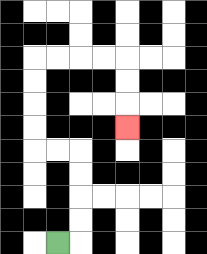{'start': '[2, 10]', 'end': '[5, 5]', 'path_directions': 'R,U,U,U,U,L,L,U,U,U,U,R,R,R,R,D,D,D', 'path_coordinates': '[[2, 10], [3, 10], [3, 9], [3, 8], [3, 7], [3, 6], [2, 6], [1, 6], [1, 5], [1, 4], [1, 3], [1, 2], [2, 2], [3, 2], [4, 2], [5, 2], [5, 3], [5, 4], [5, 5]]'}